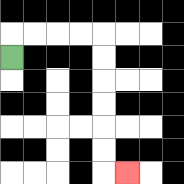{'start': '[0, 2]', 'end': '[5, 7]', 'path_directions': 'U,R,R,R,R,D,D,D,D,D,D,R', 'path_coordinates': '[[0, 2], [0, 1], [1, 1], [2, 1], [3, 1], [4, 1], [4, 2], [4, 3], [4, 4], [4, 5], [4, 6], [4, 7], [5, 7]]'}